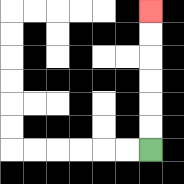{'start': '[6, 6]', 'end': '[6, 0]', 'path_directions': 'U,U,U,U,U,U', 'path_coordinates': '[[6, 6], [6, 5], [6, 4], [6, 3], [6, 2], [6, 1], [6, 0]]'}